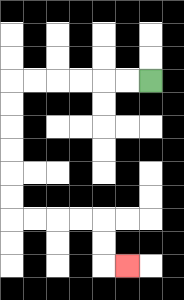{'start': '[6, 3]', 'end': '[5, 11]', 'path_directions': 'L,L,L,L,L,L,D,D,D,D,D,D,R,R,R,R,D,D,R', 'path_coordinates': '[[6, 3], [5, 3], [4, 3], [3, 3], [2, 3], [1, 3], [0, 3], [0, 4], [0, 5], [0, 6], [0, 7], [0, 8], [0, 9], [1, 9], [2, 9], [3, 9], [4, 9], [4, 10], [4, 11], [5, 11]]'}